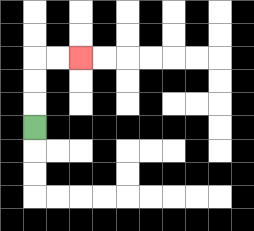{'start': '[1, 5]', 'end': '[3, 2]', 'path_directions': 'U,U,U,R,R', 'path_coordinates': '[[1, 5], [1, 4], [1, 3], [1, 2], [2, 2], [3, 2]]'}